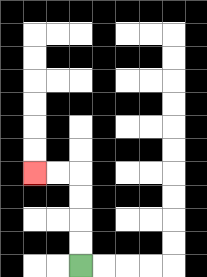{'start': '[3, 11]', 'end': '[1, 7]', 'path_directions': 'U,U,U,U,L,L', 'path_coordinates': '[[3, 11], [3, 10], [3, 9], [3, 8], [3, 7], [2, 7], [1, 7]]'}